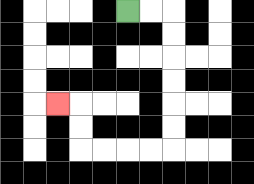{'start': '[5, 0]', 'end': '[2, 4]', 'path_directions': 'R,R,D,D,D,D,D,D,L,L,L,L,U,U,L', 'path_coordinates': '[[5, 0], [6, 0], [7, 0], [7, 1], [7, 2], [7, 3], [7, 4], [7, 5], [7, 6], [6, 6], [5, 6], [4, 6], [3, 6], [3, 5], [3, 4], [2, 4]]'}